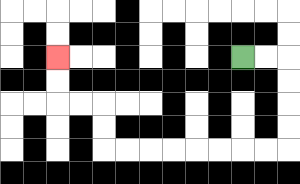{'start': '[10, 2]', 'end': '[2, 2]', 'path_directions': 'R,R,D,D,D,D,L,L,L,L,L,L,L,L,U,U,L,L,U,U', 'path_coordinates': '[[10, 2], [11, 2], [12, 2], [12, 3], [12, 4], [12, 5], [12, 6], [11, 6], [10, 6], [9, 6], [8, 6], [7, 6], [6, 6], [5, 6], [4, 6], [4, 5], [4, 4], [3, 4], [2, 4], [2, 3], [2, 2]]'}